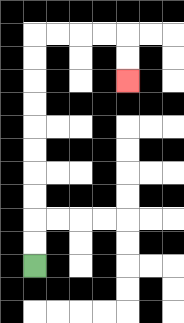{'start': '[1, 11]', 'end': '[5, 3]', 'path_directions': 'U,U,U,U,U,U,U,U,U,U,R,R,R,R,D,D', 'path_coordinates': '[[1, 11], [1, 10], [1, 9], [1, 8], [1, 7], [1, 6], [1, 5], [1, 4], [1, 3], [1, 2], [1, 1], [2, 1], [3, 1], [4, 1], [5, 1], [5, 2], [5, 3]]'}